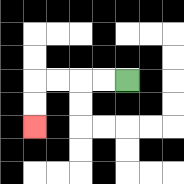{'start': '[5, 3]', 'end': '[1, 5]', 'path_directions': 'L,L,L,L,D,D', 'path_coordinates': '[[5, 3], [4, 3], [3, 3], [2, 3], [1, 3], [1, 4], [1, 5]]'}